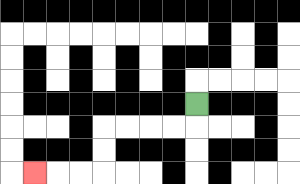{'start': '[8, 4]', 'end': '[1, 7]', 'path_directions': 'D,L,L,L,L,D,D,L,L,L', 'path_coordinates': '[[8, 4], [8, 5], [7, 5], [6, 5], [5, 5], [4, 5], [4, 6], [4, 7], [3, 7], [2, 7], [1, 7]]'}